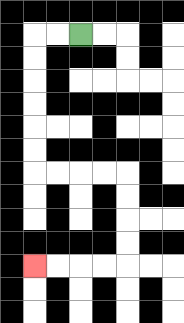{'start': '[3, 1]', 'end': '[1, 11]', 'path_directions': 'L,L,D,D,D,D,D,D,R,R,R,R,D,D,D,D,L,L,L,L', 'path_coordinates': '[[3, 1], [2, 1], [1, 1], [1, 2], [1, 3], [1, 4], [1, 5], [1, 6], [1, 7], [2, 7], [3, 7], [4, 7], [5, 7], [5, 8], [5, 9], [5, 10], [5, 11], [4, 11], [3, 11], [2, 11], [1, 11]]'}